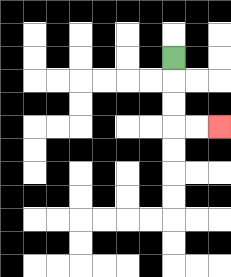{'start': '[7, 2]', 'end': '[9, 5]', 'path_directions': 'D,D,D,R,R', 'path_coordinates': '[[7, 2], [7, 3], [7, 4], [7, 5], [8, 5], [9, 5]]'}